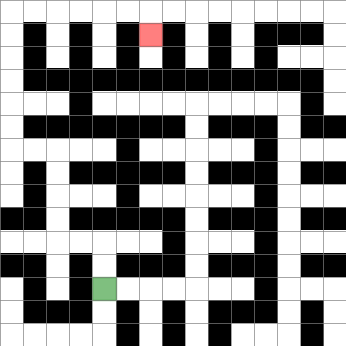{'start': '[4, 12]', 'end': '[6, 1]', 'path_directions': 'U,U,L,L,U,U,U,U,L,L,U,U,U,U,U,U,R,R,R,R,R,R,D', 'path_coordinates': '[[4, 12], [4, 11], [4, 10], [3, 10], [2, 10], [2, 9], [2, 8], [2, 7], [2, 6], [1, 6], [0, 6], [0, 5], [0, 4], [0, 3], [0, 2], [0, 1], [0, 0], [1, 0], [2, 0], [3, 0], [4, 0], [5, 0], [6, 0], [6, 1]]'}